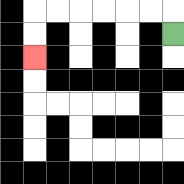{'start': '[7, 1]', 'end': '[1, 2]', 'path_directions': 'U,L,L,L,L,L,L,D,D', 'path_coordinates': '[[7, 1], [7, 0], [6, 0], [5, 0], [4, 0], [3, 0], [2, 0], [1, 0], [1, 1], [1, 2]]'}